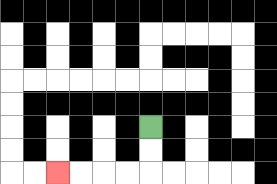{'start': '[6, 5]', 'end': '[2, 7]', 'path_directions': 'D,D,L,L,L,L', 'path_coordinates': '[[6, 5], [6, 6], [6, 7], [5, 7], [4, 7], [3, 7], [2, 7]]'}